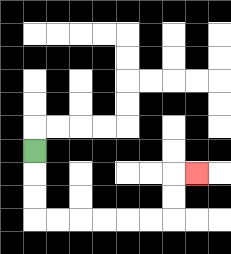{'start': '[1, 6]', 'end': '[8, 7]', 'path_directions': 'D,D,D,R,R,R,R,R,R,U,U,R', 'path_coordinates': '[[1, 6], [1, 7], [1, 8], [1, 9], [2, 9], [3, 9], [4, 9], [5, 9], [6, 9], [7, 9], [7, 8], [7, 7], [8, 7]]'}